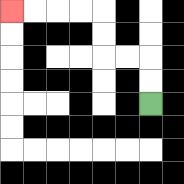{'start': '[6, 4]', 'end': '[0, 0]', 'path_directions': 'U,U,L,L,U,U,L,L,L,L', 'path_coordinates': '[[6, 4], [6, 3], [6, 2], [5, 2], [4, 2], [4, 1], [4, 0], [3, 0], [2, 0], [1, 0], [0, 0]]'}